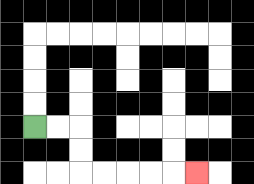{'start': '[1, 5]', 'end': '[8, 7]', 'path_directions': 'R,R,D,D,R,R,R,R,R', 'path_coordinates': '[[1, 5], [2, 5], [3, 5], [3, 6], [3, 7], [4, 7], [5, 7], [6, 7], [7, 7], [8, 7]]'}